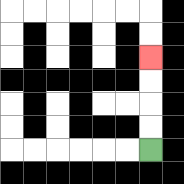{'start': '[6, 6]', 'end': '[6, 2]', 'path_directions': 'U,U,U,U', 'path_coordinates': '[[6, 6], [6, 5], [6, 4], [6, 3], [6, 2]]'}